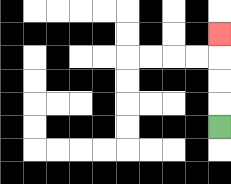{'start': '[9, 5]', 'end': '[9, 1]', 'path_directions': 'U,U,U,U', 'path_coordinates': '[[9, 5], [9, 4], [9, 3], [9, 2], [9, 1]]'}